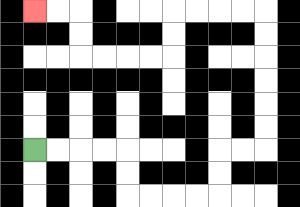{'start': '[1, 6]', 'end': '[1, 0]', 'path_directions': 'R,R,R,R,D,D,R,R,R,R,U,U,R,R,U,U,U,U,U,U,L,L,L,L,D,D,L,L,L,L,U,U,L,L', 'path_coordinates': '[[1, 6], [2, 6], [3, 6], [4, 6], [5, 6], [5, 7], [5, 8], [6, 8], [7, 8], [8, 8], [9, 8], [9, 7], [9, 6], [10, 6], [11, 6], [11, 5], [11, 4], [11, 3], [11, 2], [11, 1], [11, 0], [10, 0], [9, 0], [8, 0], [7, 0], [7, 1], [7, 2], [6, 2], [5, 2], [4, 2], [3, 2], [3, 1], [3, 0], [2, 0], [1, 0]]'}